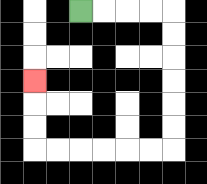{'start': '[3, 0]', 'end': '[1, 3]', 'path_directions': 'R,R,R,R,D,D,D,D,D,D,L,L,L,L,L,L,U,U,U', 'path_coordinates': '[[3, 0], [4, 0], [5, 0], [6, 0], [7, 0], [7, 1], [7, 2], [7, 3], [7, 4], [7, 5], [7, 6], [6, 6], [5, 6], [4, 6], [3, 6], [2, 6], [1, 6], [1, 5], [1, 4], [1, 3]]'}